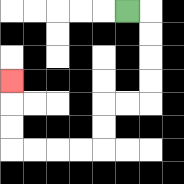{'start': '[5, 0]', 'end': '[0, 3]', 'path_directions': 'R,D,D,D,D,L,L,D,D,L,L,L,L,U,U,U', 'path_coordinates': '[[5, 0], [6, 0], [6, 1], [6, 2], [6, 3], [6, 4], [5, 4], [4, 4], [4, 5], [4, 6], [3, 6], [2, 6], [1, 6], [0, 6], [0, 5], [0, 4], [0, 3]]'}